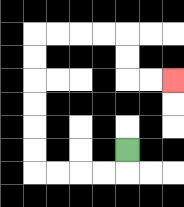{'start': '[5, 6]', 'end': '[7, 3]', 'path_directions': 'D,L,L,L,L,U,U,U,U,U,U,R,R,R,R,D,D,R,R', 'path_coordinates': '[[5, 6], [5, 7], [4, 7], [3, 7], [2, 7], [1, 7], [1, 6], [1, 5], [1, 4], [1, 3], [1, 2], [1, 1], [2, 1], [3, 1], [4, 1], [5, 1], [5, 2], [5, 3], [6, 3], [7, 3]]'}